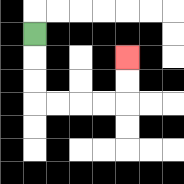{'start': '[1, 1]', 'end': '[5, 2]', 'path_directions': 'D,D,D,R,R,R,R,U,U', 'path_coordinates': '[[1, 1], [1, 2], [1, 3], [1, 4], [2, 4], [3, 4], [4, 4], [5, 4], [5, 3], [5, 2]]'}